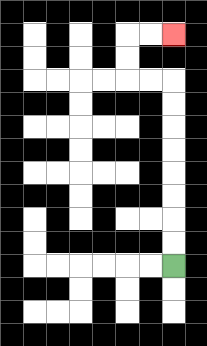{'start': '[7, 11]', 'end': '[7, 1]', 'path_directions': 'U,U,U,U,U,U,U,U,L,L,U,U,R,R', 'path_coordinates': '[[7, 11], [7, 10], [7, 9], [7, 8], [7, 7], [7, 6], [7, 5], [7, 4], [7, 3], [6, 3], [5, 3], [5, 2], [5, 1], [6, 1], [7, 1]]'}